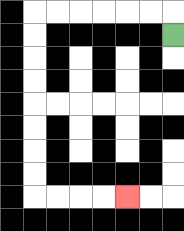{'start': '[7, 1]', 'end': '[5, 8]', 'path_directions': 'U,L,L,L,L,L,L,D,D,D,D,D,D,D,D,R,R,R,R', 'path_coordinates': '[[7, 1], [7, 0], [6, 0], [5, 0], [4, 0], [3, 0], [2, 0], [1, 0], [1, 1], [1, 2], [1, 3], [1, 4], [1, 5], [1, 6], [1, 7], [1, 8], [2, 8], [3, 8], [4, 8], [5, 8]]'}